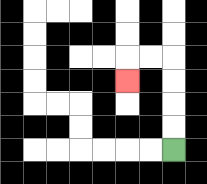{'start': '[7, 6]', 'end': '[5, 3]', 'path_directions': 'U,U,U,U,L,L,D', 'path_coordinates': '[[7, 6], [7, 5], [7, 4], [7, 3], [7, 2], [6, 2], [5, 2], [5, 3]]'}